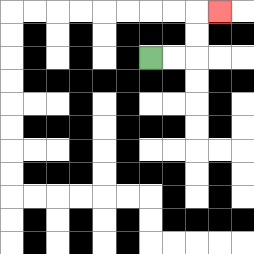{'start': '[6, 2]', 'end': '[9, 0]', 'path_directions': 'R,R,U,U,R', 'path_coordinates': '[[6, 2], [7, 2], [8, 2], [8, 1], [8, 0], [9, 0]]'}